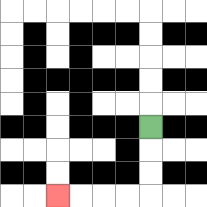{'start': '[6, 5]', 'end': '[2, 8]', 'path_directions': 'D,D,D,L,L,L,L', 'path_coordinates': '[[6, 5], [6, 6], [6, 7], [6, 8], [5, 8], [4, 8], [3, 8], [2, 8]]'}